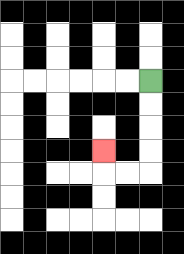{'start': '[6, 3]', 'end': '[4, 6]', 'path_directions': 'D,D,D,D,L,L,U', 'path_coordinates': '[[6, 3], [6, 4], [6, 5], [6, 6], [6, 7], [5, 7], [4, 7], [4, 6]]'}